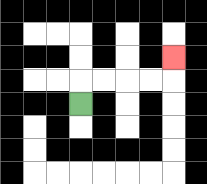{'start': '[3, 4]', 'end': '[7, 2]', 'path_directions': 'U,R,R,R,R,U', 'path_coordinates': '[[3, 4], [3, 3], [4, 3], [5, 3], [6, 3], [7, 3], [7, 2]]'}